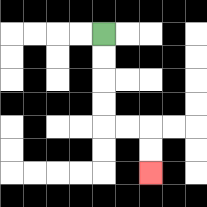{'start': '[4, 1]', 'end': '[6, 7]', 'path_directions': 'D,D,D,D,R,R,D,D', 'path_coordinates': '[[4, 1], [4, 2], [4, 3], [4, 4], [4, 5], [5, 5], [6, 5], [6, 6], [6, 7]]'}